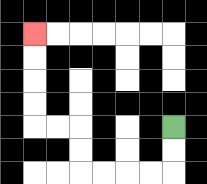{'start': '[7, 5]', 'end': '[1, 1]', 'path_directions': 'D,D,L,L,L,L,U,U,L,L,U,U,U,U', 'path_coordinates': '[[7, 5], [7, 6], [7, 7], [6, 7], [5, 7], [4, 7], [3, 7], [3, 6], [3, 5], [2, 5], [1, 5], [1, 4], [1, 3], [1, 2], [1, 1]]'}